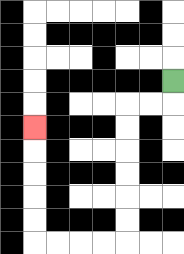{'start': '[7, 3]', 'end': '[1, 5]', 'path_directions': 'D,L,L,D,D,D,D,D,D,L,L,L,L,U,U,U,U,U', 'path_coordinates': '[[7, 3], [7, 4], [6, 4], [5, 4], [5, 5], [5, 6], [5, 7], [5, 8], [5, 9], [5, 10], [4, 10], [3, 10], [2, 10], [1, 10], [1, 9], [1, 8], [1, 7], [1, 6], [1, 5]]'}